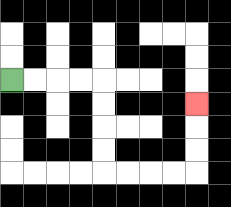{'start': '[0, 3]', 'end': '[8, 4]', 'path_directions': 'R,R,R,R,D,D,D,D,R,R,R,R,U,U,U', 'path_coordinates': '[[0, 3], [1, 3], [2, 3], [3, 3], [4, 3], [4, 4], [4, 5], [4, 6], [4, 7], [5, 7], [6, 7], [7, 7], [8, 7], [8, 6], [8, 5], [8, 4]]'}